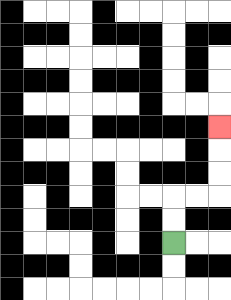{'start': '[7, 10]', 'end': '[9, 5]', 'path_directions': 'U,U,R,R,U,U,U', 'path_coordinates': '[[7, 10], [7, 9], [7, 8], [8, 8], [9, 8], [9, 7], [9, 6], [9, 5]]'}